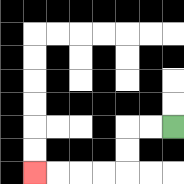{'start': '[7, 5]', 'end': '[1, 7]', 'path_directions': 'L,L,D,D,L,L,L,L', 'path_coordinates': '[[7, 5], [6, 5], [5, 5], [5, 6], [5, 7], [4, 7], [3, 7], [2, 7], [1, 7]]'}